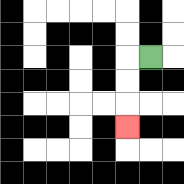{'start': '[6, 2]', 'end': '[5, 5]', 'path_directions': 'L,D,D,D', 'path_coordinates': '[[6, 2], [5, 2], [5, 3], [5, 4], [5, 5]]'}